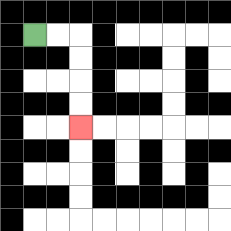{'start': '[1, 1]', 'end': '[3, 5]', 'path_directions': 'R,R,D,D,D,D', 'path_coordinates': '[[1, 1], [2, 1], [3, 1], [3, 2], [3, 3], [3, 4], [3, 5]]'}